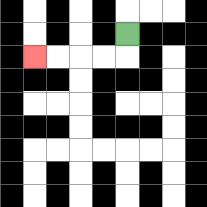{'start': '[5, 1]', 'end': '[1, 2]', 'path_directions': 'D,L,L,L,L', 'path_coordinates': '[[5, 1], [5, 2], [4, 2], [3, 2], [2, 2], [1, 2]]'}